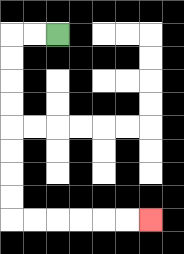{'start': '[2, 1]', 'end': '[6, 9]', 'path_directions': 'L,L,D,D,D,D,D,D,D,D,R,R,R,R,R,R', 'path_coordinates': '[[2, 1], [1, 1], [0, 1], [0, 2], [0, 3], [0, 4], [0, 5], [0, 6], [0, 7], [0, 8], [0, 9], [1, 9], [2, 9], [3, 9], [4, 9], [5, 9], [6, 9]]'}